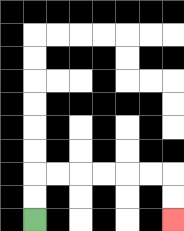{'start': '[1, 9]', 'end': '[7, 9]', 'path_directions': 'U,U,R,R,R,R,R,R,D,D', 'path_coordinates': '[[1, 9], [1, 8], [1, 7], [2, 7], [3, 7], [4, 7], [5, 7], [6, 7], [7, 7], [7, 8], [7, 9]]'}